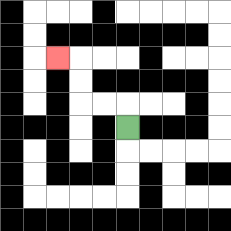{'start': '[5, 5]', 'end': '[2, 2]', 'path_directions': 'U,L,L,U,U,L', 'path_coordinates': '[[5, 5], [5, 4], [4, 4], [3, 4], [3, 3], [3, 2], [2, 2]]'}